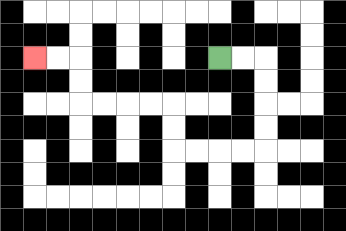{'start': '[9, 2]', 'end': '[1, 2]', 'path_directions': 'R,R,D,D,D,D,L,L,L,L,U,U,L,L,L,L,U,U,L,L', 'path_coordinates': '[[9, 2], [10, 2], [11, 2], [11, 3], [11, 4], [11, 5], [11, 6], [10, 6], [9, 6], [8, 6], [7, 6], [7, 5], [7, 4], [6, 4], [5, 4], [4, 4], [3, 4], [3, 3], [3, 2], [2, 2], [1, 2]]'}